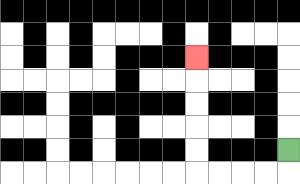{'start': '[12, 6]', 'end': '[8, 2]', 'path_directions': 'D,L,L,L,L,U,U,U,U,U', 'path_coordinates': '[[12, 6], [12, 7], [11, 7], [10, 7], [9, 7], [8, 7], [8, 6], [8, 5], [8, 4], [8, 3], [8, 2]]'}